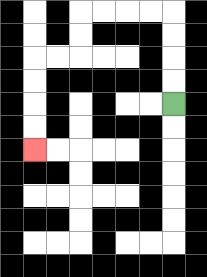{'start': '[7, 4]', 'end': '[1, 6]', 'path_directions': 'U,U,U,U,L,L,L,L,D,D,L,L,D,D,D,D', 'path_coordinates': '[[7, 4], [7, 3], [7, 2], [7, 1], [7, 0], [6, 0], [5, 0], [4, 0], [3, 0], [3, 1], [3, 2], [2, 2], [1, 2], [1, 3], [1, 4], [1, 5], [1, 6]]'}